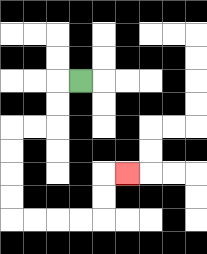{'start': '[3, 3]', 'end': '[5, 7]', 'path_directions': 'L,D,D,L,L,D,D,D,D,R,R,R,R,U,U,R', 'path_coordinates': '[[3, 3], [2, 3], [2, 4], [2, 5], [1, 5], [0, 5], [0, 6], [0, 7], [0, 8], [0, 9], [1, 9], [2, 9], [3, 9], [4, 9], [4, 8], [4, 7], [5, 7]]'}